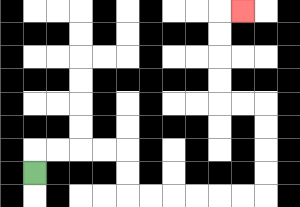{'start': '[1, 7]', 'end': '[10, 0]', 'path_directions': 'U,R,R,R,R,D,D,R,R,R,R,R,R,U,U,U,U,L,L,U,U,U,U,R', 'path_coordinates': '[[1, 7], [1, 6], [2, 6], [3, 6], [4, 6], [5, 6], [5, 7], [5, 8], [6, 8], [7, 8], [8, 8], [9, 8], [10, 8], [11, 8], [11, 7], [11, 6], [11, 5], [11, 4], [10, 4], [9, 4], [9, 3], [9, 2], [9, 1], [9, 0], [10, 0]]'}